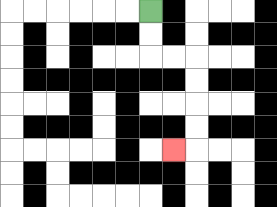{'start': '[6, 0]', 'end': '[7, 6]', 'path_directions': 'D,D,R,R,D,D,D,D,L', 'path_coordinates': '[[6, 0], [6, 1], [6, 2], [7, 2], [8, 2], [8, 3], [8, 4], [8, 5], [8, 6], [7, 6]]'}